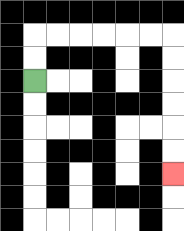{'start': '[1, 3]', 'end': '[7, 7]', 'path_directions': 'U,U,R,R,R,R,R,R,D,D,D,D,D,D', 'path_coordinates': '[[1, 3], [1, 2], [1, 1], [2, 1], [3, 1], [4, 1], [5, 1], [6, 1], [7, 1], [7, 2], [7, 3], [7, 4], [7, 5], [7, 6], [7, 7]]'}